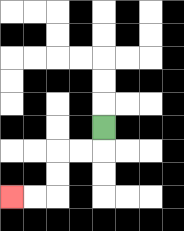{'start': '[4, 5]', 'end': '[0, 8]', 'path_directions': 'D,L,L,D,D,L,L', 'path_coordinates': '[[4, 5], [4, 6], [3, 6], [2, 6], [2, 7], [2, 8], [1, 8], [0, 8]]'}